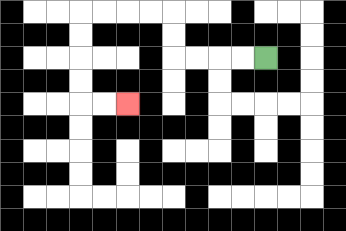{'start': '[11, 2]', 'end': '[5, 4]', 'path_directions': 'L,L,L,L,U,U,L,L,L,L,D,D,D,D,R,R', 'path_coordinates': '[[11, 2], [10, 2], [9, 2], [8, 2], [7, 2], [7, 1], [7, 0], [6, 0], [5, 0], [4, 0], [3, 0], [3, 1], [3, 2], [3, 3], [3, 4], [4, 4], [5, 4]]'}